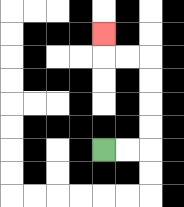{'start': '[4, 6]', 'end': '[4, 1]', 'path_directions': 'R,R,U,U,U,U,L,L,U', 'path_coordinates': '[[4, 6], [5, 6], [6, 6], [6, 5], [6, 4], [6, 3], [6, 2], [5, 2], [4, 2], [4, 1]]'}